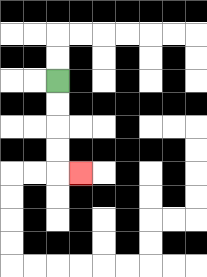{'start': '[2, 3]', 'end': '[3, 7]', 'path_directions': 'D,D,D,D,R', 'path_coordinates': '[[2, 3], [2, 4], [2, 5], [2, 6], [2, 7], [3, 7]]'}